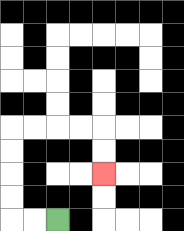{'start': '[2, 9]', 'end': '[4, 7]', 'path_directions': 'L,L,U,U,U,U,R,R,R,R,D,D', 'path_coordinates': '[[2, 9], [1, 9], [0, 9], [0, 8], [0, 7], [0, 6], [0, 5], [1, 5], [2, 5], [3, 5], [4, 5], [4, 6], [4, 7]]'}